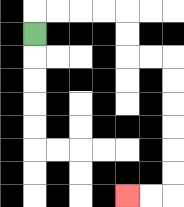{'start': '[1, 1]', 'end': '[5, 8]', 'path_directions': 'U,R,R,R,R,D,D,R,R,D,D,D,D,D,D,L,L', 'path_coordinates': '[[1, 1], [1, 0], [2, 0], [3, 0], [4, 0], [5, 0], [5, 1], [5, 2], [6, 2], [7, 2], [7, 3], [7, 4], [7, 5], [7, 6], [7, 7], [7, 8], [6, 8], [5, 8]]'}